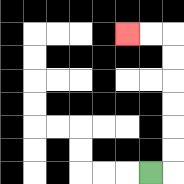{'start': '[6, 7]', 'end': '[5, 1]', 'path_directions': 'R,U,U,U,U,U,U,L,L', 'path_coordinates': '[[6, 7], [7, 7], [7, 6], [7, 5], [7, 4], [7, 3], [7, 2], [7, 1], [6, 1], [5, 1]]'}